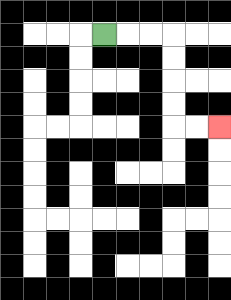{'start': '[4, 1]', 'end': '[9, 5]', 'path_directions': 'R,R,R,D,D,D,D,R,R', 'path_coordinates': '[[4, 1], [5, 1], [6, 1], [7, 1], [7, 2], [7, 3], [7, 4], [7, 5], [8, 5], [9, 5]]'}